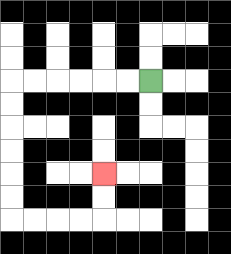{'start': '[6, 3]', 'end': '[4, 7]', 'path_directions': 'L,L,L,L,L,L,D,D,D,D,D,D,R,R,R,R,U,U', 'path_coordinates': '[[6, 3], [5, 3], [4, 3], [3, 3], [2, 3], [1, 3], [0, 3], [0, 4], [0, 5], [0, 6], [0, 7], [0, 8], [0, 9], [1, 9], [2, 9], [3, 9], [4, 9], [4, 8], [4, 7]]'}